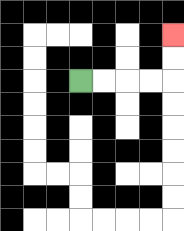{'start': '[3, 3]', 'end': '[7, 1]', 'path_directions': 'R,R,R,R,U,U', 'path_coordinates': '[[3, 3], [4, 3], [5, 3], [6, 3], [7, 3], [7, 2], [7, 1]]'}